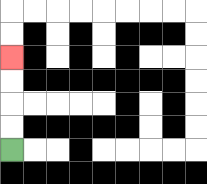{'start': '[0, 6]', 'end': '[0, 2]', 'path_directions': 'U,U,U,U', 'path_coordinates': '[[0, 6], [0, 5], [0, 4], [0, 3], [0, 2]]'}